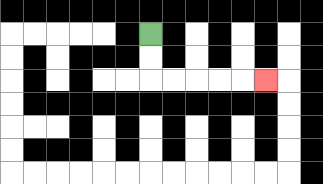{'start': '[6, 1]', 'end': '[11, 3]', 'path_directions': 'D,D,R,R,R,R,R', 'path_coordinates': '[[6, 1], [6, 2], [6, 3], [7, 3], [8, 3], [9, 3], [10, 3], [11, 3]]'}